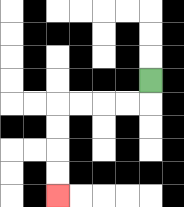{'start': '[6, 3]', 'end': '[2, 8]', 'path_directions': 'D,L,L,L,L,D,D,D,D', 'path_coordinates': '[[6, 3], [6, 4], [5, 4], [4, 4], [3, 4], [2, 4], [2, 5], [2, 6], [2, 7], [2, 8]]'}